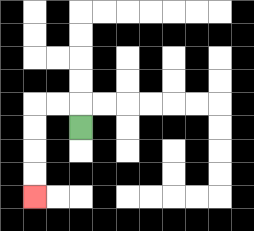{'start': '[3, 5]', 'end': '[1, 8]', 'path_directions': 'U,L,L,D,D,D,D', 'path_coordinates': '[[3, 5], [3, 4], [2, 4], [1, 4], [1, 5], [1, 6], [1, 7], [1, 8]]'}